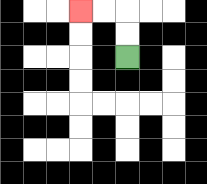{'start': '[5, 2]', 'end': '[3, 0]', 'path_directions': 'U,U,L,L', 'path_coordinates': '[[5, 2], [5, 1], [5, 0], [4, 0], [3, 0]]'}